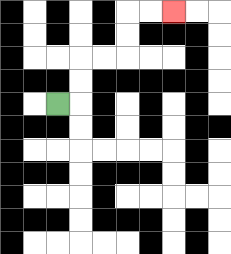{'start': '[2, 4]', 'end': '[7, 0]', 'path_directions': 'R,U,U,R,R,U,U,R,R', 'path_coordinates': '[[2, 4], [3, 4], [3, 3], [3, 2], [4, 2], [5, 2], [5, 1], [5, 0], [6, 0], [7, 0]]'}